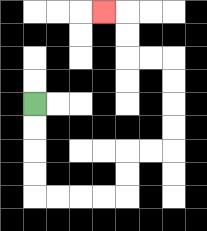{'start': '[1, 4]', 'end': '[4, 0]', 'path_directions': 'D,D,D,D,R,R,R,R,U,U,R,R,U,U,U,U,L,L,U,U,L', 'path_coordinates': '[[1, 4], [1, 5], [1, 6], [1, 7], [1, 8], [2, 8], [3, 8], [4, 8], [5, 8], [5, 7], [5, 6], [6, 6], [7, 6], [7, 5], [7, 4], [7, 3], [7, 2], [6, 2], [5, 2], [5, 1], [5, 0], [4, 0]]'}